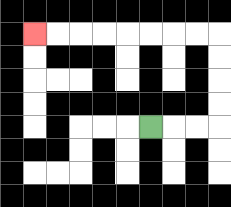{'start': '[6, 5]', 'end': '[1, 1]', 'path_directions': 'R,R,R,U,U,U,U,L,L,L,L,L,L,L,L', 'path_coordinates': '[[6, 5], [7, 5], [8, 5], [9, 5], [9, 4], [9, 3], [9, 2], [9, 1], [8, 1], [7, 1], [6, 1], [5, 1], [4, 1], [3, 1], [2, 1], [1, 1]]'}